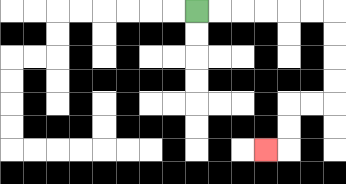{'start': '[8, 0]', 'end': '[11, 6]', 'path_directions': 'R,R,R,R,R,R,D,D,D,D,L,L,D,D,L', 'path_coordinates': '[[8, 0], [9, 0], [10, 0], [11, 0], [12, 0], [13, 0], [14, 0], [14, 1], [14, 2], [14, 3], [14, 4], [13, 4], [12, 4], [12, 5], [12, 6], [11, 6]]'}